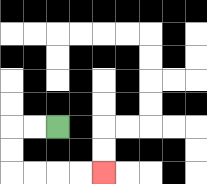{'start': '[2, 5]', 'end': '[4, 7]', 'path_directions': 'L,L,D,D,R,R,R,R', 'path_coordinates': '[[2, 5], [1, 5], [0, 5], [0, 6], [0, 7], [1, 7], [2, 7], [3, 7], [4, 7]]'}